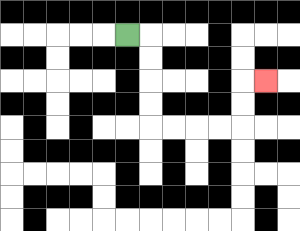{'start': '[5, 1]', 'end': '[11, 3]', 'path_directions': 'R,D,D,D,D,R,R,R,R,U,U,R', 'path_coordinates': '[[5, 1], [6, 1], [6, 2], [6, 3], [6, 4], [6, 5], [7, 5], [8, 5], [9, 5], [10, 5], [10, 4], [10, 3], [11, 3]]'}